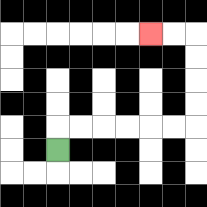{'start': '[2, 6]', 'end': '[6, 1]', 'path_directions': 'U,R,R,R,R,R,R,U,U,U,U,L,L', 'path_coordinates': '[[2, 6], [2, 5], [3, 5], [4, 5], [5, 5], [6, 5], [7, 5], [8, 5], [8, 4], [8, 3], [8, 2], [8, 1], [7, 1], [6, 1]]'}